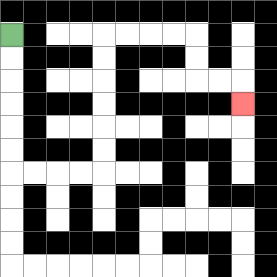{'start': '[0, 1]', 'end': '[10, 4]', 'path_directions': 'D,D,D,D,D,D,R,R,R,R,U,U,U,U,U,U,R,R,R,R,D,D,R,R,D', 'path_coordinates': '[[0, 1], [0, 2], [0, 3], [0, 4], [0, 5], [0, 6], [0, 7], [1, 7], [2, 7], [3, 7], [4, 7], [4, 6], [4, 5], [4, 4], [4, 3], [4, 2], [4, 1], [5, 1], [6, 1], [7, 1], [8, 1], [8, 2], [8, 3], [9, 3], [10, 3], [10, 4]]'}